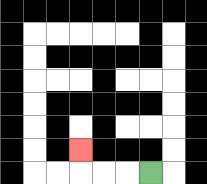{'start': '[6, 7]', 'end': '[3, 6]', 'path_directions': 'L,L,L,U', 'path_coordinates': '[[6, 7], [5, 7], [4, 7], [3, 7], [3, 6]]'}